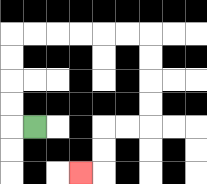{'start': '[1, 5]', 'end': '[3, 7]', 'path_directions': 'L,U,U,U,U,R,R,R,R,R,R,D,D,D,D,L,L,D,D,L', 'path_coordinates': '[[1, 5], [0, 5], [0, 4], [0, 3], [0, 2], [0, 1], [1, 1], [2, 1], [3, 1], [4, 1], [5, 1], [6, 1], [6, 2], [6, 3], [6, 4], [6, 5], [5, 5], [4, 5], [4, 6], [4, 7], [3, 7]]'}